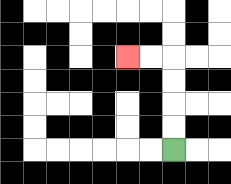{'start': '[7, 6]', 'end': '[5, 2]', 'path_directions': 'U,U,U,U,L,L', 'path_coordinates': '[[7, 6], [7, 5], [7, 4], [7, 3], [7, 2], [6, 2], [5, 2]]'}